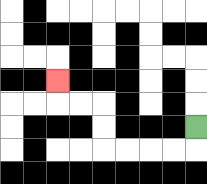{'start': '[8, 5]', 'end': '[2, 3]', 'path_directions': 'D,L,L,L,L,U,U,L,L,U', 'path_coordinates': '[[8, 5], [8, 6], [7, 6], [6, 6], [5, 6], [4, 6], [4, 5], [4, 4], [3, 4], [2, 4], [2, 3]]'}